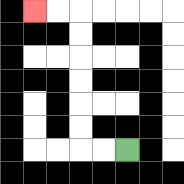{'start': '[5, 6]', 'end': '[1, 0]', 'path_directions': 'L,L,U,U,U,U,U,U,L,L', 'path_coordinates': '[[5, 6], [4, 6], [3, 6], [3, 5], [3, 4], [3, 3], [3, 2], [3, 1], [3, 0], [2, 0], [1, 0]]'}